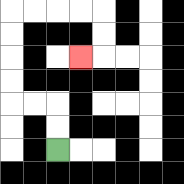{'start': '[2, 6]', 'end': '[3, 2]', 'path_directions': 'U,U,L,L,U,U,U,U,R,R,R,R,D,D,L', 'path_coordinates': '[[2, 6], [2, 5], [2, 4], [1, 4], [0, 4], [0, 3], [0, 2], [0, 1], [0, 0], [1, 0], [2, 0], [3, 0], [4, 0], [4, 1], [4, 2], [3, 2]]'}